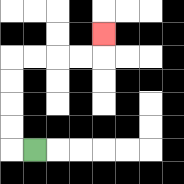{'start': '[1, 6]', 'end': '[4, 1]', 'path_directions': 'L,U,U,U,U,R,R,R,R,U', 'path_coordinates': '[[1, 6], [0, 6], [0, 5], [0, 4], [0, 3], [0, 2], [1, 2], [2, 2], [3, 2], [4, 2], [4, 1]]'}